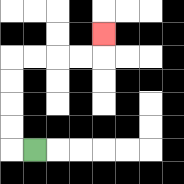{'start': '[1, 6]', 'end': '[4, 1]', 'path_directions': 'L,U,U,U,U,R,R,R,R,U', 'path_coordinates': '[[1, 6], [0, 6], [0, 5], [0, 4], [0, 3], [0, 2], [1, 2], [2, 2], [3, 2], [4, 2], [4, 1]]'}